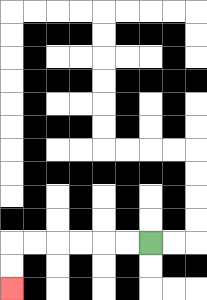{'start': '[6, 10]', 'end': '[0, 12]', 'path_directions': 'L,L,L,L,L,L,D,D', 'path_coordinates': '[[6, 10], [5, 10], [4, 10], [3, 10], [2, 10], [1, 10], [0, 10], [0, 11], [0, 12]]'}